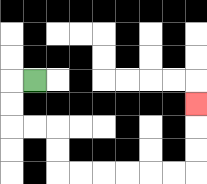{'start': '[1, 3]', 'end': '[8, 4]', 'path_directions': 'L,D,D,R,R,D,D,R,R,R,R,R,R,U,U,U', 'path_coordinates': '[[1, 3], [0, 3], [0, 4], [0, 5], [1, 5], [2, 5], [2, 6], [2, 7], [3, 7], [4, 7], [5, 7], [6, 7], [7, 7], [8, 7], [8, 6], [8, 5], [8, 4]]'}